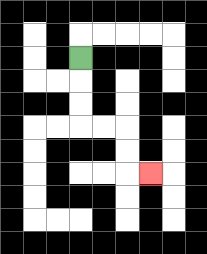{'start': '[3, 2]', 'end': '[6, 7]', 'path_directions': 'D,D,D,R,R,D,D,R', 'path_coordinates': '[[3, 2], [3, 3], [3, 4], [3, 5], [4, 5], [5, 5], [5, 6], [5, 7], [6, 7]]'}